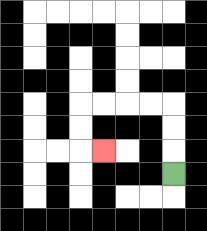{'start': '[7, 7]', 'end': '[4, 6]', 'path_directions': 'U,U,U,L,L,L,L,D,D,R', 'path_coordinates': '[[7, 7], [7, 6], [7, 5], [7, 4], [6, 4], [5, 4], [4, 4], [3, 4], [3, 5], [3, 6], [4, 6]]'}